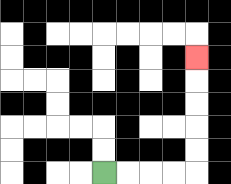{'start': '[4, 7]', 'end': '[8, 2]', 'path_directions': 'R,R,R,R,U,U,U,U,U', 'path_coordinates': '[[4, 7], [5, 7], [6, 7], [7, 7], [8, 7], [8, 6], [8, 5], [8, 4], [8, 3], [8, 2]]'}